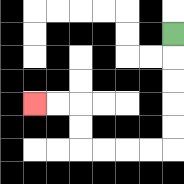{'start': '[7, 1]', 'end': '[1, 4]', 'path_directions': 'D,D,D,D,D,L,L,L,L,U,U,L,L', 'path_coordinates': '[[7, 1], [7, 2], [7, 3], [7, 4], [7, 5], [7, 6], [6, 6], [5, 6], [4, 6], [3, 6], [3, 5], [3, 4], [2, 4], [1, 4]]'}